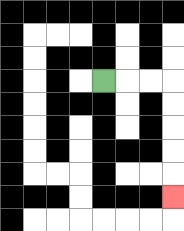{'start': '[4, 3]', 'end': '[7, 8]', 'path_directions': 'R,R,R,D,D,D,D,D', 'path_coordinates': '[[4, 3], [5, 3], [6, 3], [7, 3], [7, 4], [7, 5], [7, 6], [7, 7], [7, 8]]'}